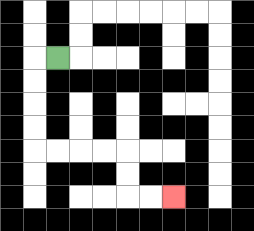{'start': '[2, 2]', 'end': '[7, 8]', 'path_directions': 'L,D,D,D,D,R,R,R,R,D,D,R,R', 'path_coordinates': '[[2, 2], [1, 2], [1, 3], [1, 4], [1, 5], [1, 6], [2, 6], [3, 6], [4, 6], [5, 6], [5, 7], [5, 8], [6, 8], [7, 8]]'}